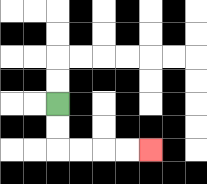{'start': '[2, 4]', 'end': '[6, 6]', 'path_directions': 'D,D,R,R,R,R', 'path_coordinates': '[[2, 4], [2, 5], [2, 6], [3, 6], [4, 6], [5, 6], [6, 6]]'}